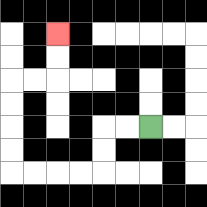{'start': '[6, 5]', 'end': '[2, 1]', 'path_directions': 'L,L,D,D,L,L,L,L,U,U,U,U,R,R,U,U', 'path_coordinates': '[[6, 5], [5, 5], [4, 5], [4, 6], [4, 7], [3, 7], [2, 7], [1, 7], [0, 7], [0, 6], [0, 5], [0, 4], [0, 3], [1, 3], [2, 3], [2, 2], [2, 1]]'}